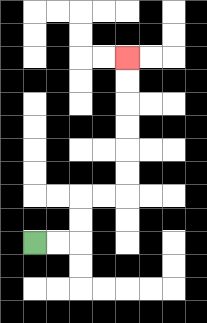{'start': '[1, 10]', 'end': '[5, 2]', 'path_directions': 'R,R,U,U,R,R,U,U,U,U,U,U', 'path_coordinates': '[[1, 10], [2, 10], [3, 10], [3, 9], [3, 8], [4, 8], [5, 8], [5, 7], [5, 6], [5, 5], [5, 4], [5, 3], [5, 2]]'}